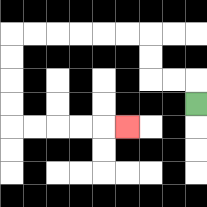{'start': '[8, 4]', 'end': '[5, 5]', 'path_directions': 'U,L,L,U,U,L,L,L,L,L,L,D,D,D,D,R,R,R,R,R', 'path_coordinates': '[[8, 4], [8, 3], [7, 3], [6, 3], [6, 2], [6, 1], [5, 1], [4, 1], [3, 1], [2, 1], [1, 1], [0, 1], [0, 2], [0, 3], [0, 4], [0, 5], [1, 5], [2, 5], [3, 5], [4, 5], [5, 5]]'}